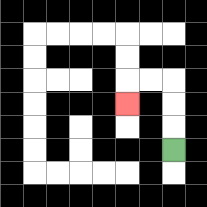{'start': '[7, 6]', 'end': '[5, 4]', 'path_directions': 'U,U,U,L,L,D', 'path_coordinates': '[[7, 6], [7, 5], [7, 4], [7, 3], [6, 3], [5, 3], [5, 4]]'}